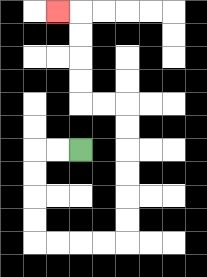{'start': '[3, 6]', 'end': '[2, 0]', 'path_directions': 'L,L,D,D,D,D,R,R,R,R,U,U,U,U,U,U,L,L,U,U,U,U,L', 'path_coordinates': '[[3, 6], [2, 6], [1, 6], [1, 7], [1, 8], [1, 9], [1, 10], [2, 10], [3, 10], [4, 10], [5, 10], [5, 9], [5, 8], [5, 7], [5, 6], [5, 5], [5, 4], [4, 4], [3, 4], [3, 3], [3, 2], [3, 1], [3, 0], [2, 0]]'}